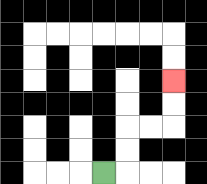{'start': '[4, 7]', 'end': '[7, 3]', 'path_directions': 'R,U,U,R,R,U,U', 'path_coordinates': '[[4, 7], [5, 7], [5, 6], [5, 5], [6, 5], [7, 5], [7, 4], [7, 3]]'}